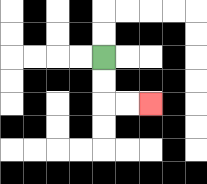{'start': '[4, 2]', 'end': '[6, 4]', 'path_directions': 'D,D,R,R', 'path_coordinates': '[[4, 2], [4, 3], [4, 4], [5, 4], [6, 4]]'}